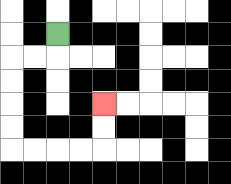{'start': '[2, 1]', 'end': '[4, 4]', 'path_directions': 'D,L,L,D,D,D,D,R,R,R,R,U,U', 'path_coordinates': '[[2, 1], [2, 2], [1, 2], [0, 2], [0, 3], [0, 4], [0, 5], [0, 6], [1, 6], [2, 6], [3, 6], [4, 6], [4, 5], [4, 4]]'}